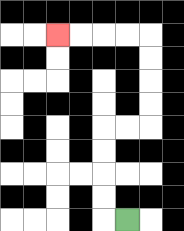{'start': '[5, 9]', 'end': '[2, 1]', 'path_directions': 'L,U,U,U,U,R,R,U,U,U,U,L,L,L,L', 'path_coordinates': '[[5, 9], [4, 9], [4, 8], [4, 7], [4, 6], [4, 5], [5, 5], [6, 5], [6, 4], [6, 3], [6, 2], [6, 1], [5, 1], [4, 1], [3, 1], [2, 1]]'}